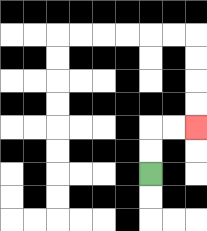{'start': '[6, 7]', 'end': '[8, 5]', 'path_directions': 'U,U,R,R', 'path_coordinates': '[[6, 7], [6, 6], [6, 5], [7, 5], [8, 5]]'}